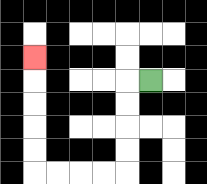{'start': '[6, 3]', 'end': '[1, 2]', 'path_directions': 'L,D,D,D,D,L,L,L,L,U,U,U,U,U', 'path_coordinates': '[[6, 3], [5, 3], [5, 4], [5, 5], [5, 6], [5, 7], [4, 7], [3, 7], [2, 7], [1, 7], [1, 6], [1, 5], [1, 4], [1, 3], [1, 2]]'}